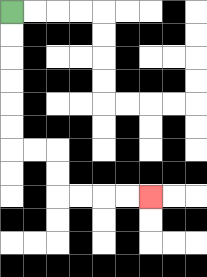{'start': '[0, 0]', 'end': '[6, 8]', 'path_directions': 'D,D,D,D,D,D,R,R,D,D,R,R,R,R', 'path_coordinates': '[[0, 0], [0, 1], [0, 2], [0, 3], [0, 4], [0, 5], [0, 6], [1, 6], [2, 6], [2, 7], [2, 8], [3, 8], [4, 8], [5, 8], [6, 8]]'}